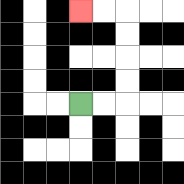{'start': '[3, 4]', 'end': '[3, 0]', 'path_directions': 'R,R,U,U,U,U,L,L', 'path_coordinates': '[[3, 4], [4, 4], [5, 4], [5, 3], [5, 2], [5, 1], [5, 0], [4, 0], [3, 0]]'}